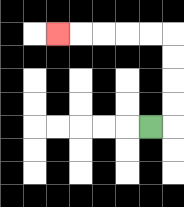{'start': '[6, 5]', 'end': '[2, 1]', 'path_directions': 'R,U,U,U,U,L,L,L,L,L', 'path_coordinates': '[[6, 5], [7, 5], [7, 4], [7, 3], [7, 2], [7, 1], [6, 1], [5, 1], [4, 1], [3, 1], [2, 1]]'}